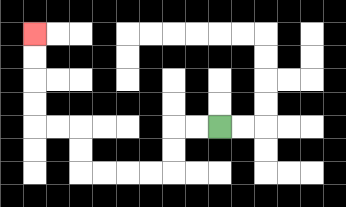{'start': '[9, 5]', 'end': '[1, 1]', 'path_directions': 'L,L,D,D,L,L,L,L,U,U,L,L,U,U,U,U', 'path_coordinates': '[[9, 5], [8, 5], [7, 5], [7, 6], [7, 7], [6, 7], [5, 7], [4, 7], [3, 7], [3, 6], [3, 5], [2, 5], [1, 5], [1, 4], [1, 3], [1, 2], [1, 1]]'}